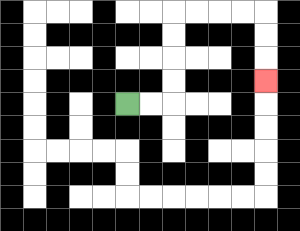{'start': '[5, 4]', 'end': '[11, 3]', 'path_directions': 'R,R,U,U,U,U,R,R,R,R,D,D,D', 'path_coordinates': '[[5, 4], [6, 4], [7, 4], [7, 3], [7, 2], [7, 1], [7, 0], [8, 0], [9, 0], [10, 0], [11, 0], [11, 1], [11, 2], [11, 3]]'}